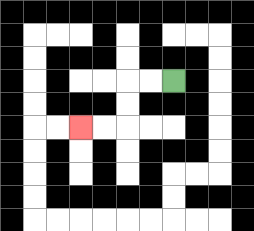{'start': '[7, 3]', 'end': '[3, 5]', 'path_directions': 'L,L,D,D,L,L', 'path_coordinates': '[[7, 3], [6, 3], [5, 3], [5, 4], [5, 5], [4, 5], [3, 5]]'}